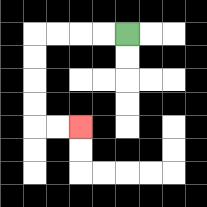{'start': '[5, 1]', 'end': '[3, 5]', 'path_directions': 'L,L,L,L,D,D,D,D,R,R', 'path_coordinates': '[[5, 1], [4, 1], [3, 1], [2, 1], [1, 1], [1, 2], [1, 3], [1, 4], [1, 5], [2, 5], [3, 5]]'}